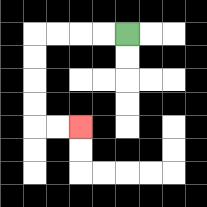{'start': '[5, 1]', 'end': '[3, 5]', 'path_directions': 'L,L,L,L,D,D,D,D,R,R', 'path_coordinates': '[[5, 1], [4, 1], [3, 1], [2, 1], [1, 1], [1, 2], [1, 3], [1, 4], [1, 5], [2, 5], [3, 5]]'}